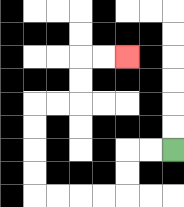{'start': '[7, 6]', 'end': '[5, 2]', 'path_directions': 'L,L,D,D,L,L,L,L,U,U,U,U,R,R,U,U,R,R', 'path_coordinates': '[[7, 6], [6, 6], [5, 6], [5, 7], [5, 8], [4, 8], [3, 8], [2, 8], [1, 8], [1, 7], [1, 6], [1, 5], [1, 4], [2, 4], [3, 4], [3, 3], [3, 2], [4, 2], [5, 2]]'}